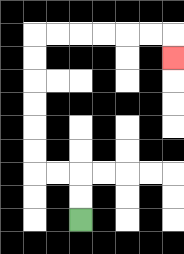{'start': '[3, 9]', 'end': '[7, 2]', 'path_directions': 'U,U,L,L,U,U,U,U,U,U,R,R,R,R,R,R,D', 'path_coordinates': '[[3, 9], [3, 8], [3, 7], [2, 7], [1, 7], [1, 6], [1, 5], [1, 4], [1, 3], [1, 2], [1, 1], [2, 1], [3, 1], [4, 1], [5, 1], [6, 1], [7, 1], [7, 2]]'}